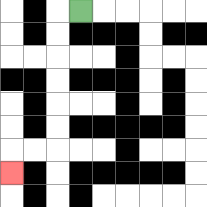{'start': '[3, 0]', 'end': '[0, 7]', 'path_directions': 'L,D,D,D,D,D,D,L,L,D', 'path_coordinates': '[[3, 0], [2, 0], [2, 1], [2, 2], [2, 3], [2, 4], [2, 5], [2, 6], [1, 6], [0, 6], [0, 7]]'}